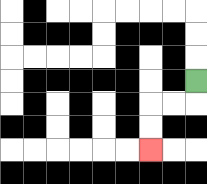{'start': '[8, 3]', 'end': '[6, 6]', 'path_directions': 'D,L,L,D,D', 'path_coordinates': '[[8, 3], [8, 4], [7, 4], [6, 4], [6, 5], [6, 6]]'}